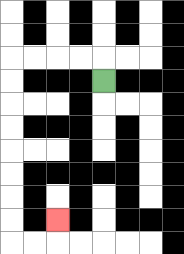{'start': '[4, 3]', 'end': '[2, 9]', 'path_directions': 'U,L,L,L,L,D,D,D,D,D,D,D,D,R,R,U', 'path_coordinates': '[[4, 3], [4, 2], [3, 2], [2, 2], [1, 2], [0, 2], [0, 3], [0, 4], [0, 5], [0, 6], [0, 7], [0, 8], [0, 9], [0, 10], [1, 10], [2, 10], [2, 9]]'}